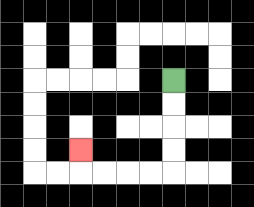{'start': '[7, 3]', 'end': '[3, 6]', 'path_directions': 'D,D,D,D,L,L,L,L,U', 'path_coordinates': '[[7, 3], [7, 4], [7, 5], [7, 6], [7, 7], [6, 7], [5, 7], [4, 7], [3, 7], [3, 6]]'}